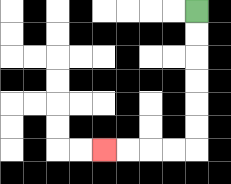{'start': '[8, 0]', 'end': '[4, 6]', 'path_directions': 'D,D,D,D,D,D,L,L,L,L', 'path_coordinates': '[[8, 0], [8, 1], [8, 2], [8, 3], [8, 4], [8, 5], [8, 6], [7, 6], [6, 6], [5, 6], [4, 6]]'}